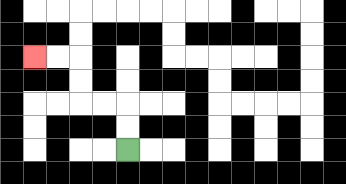{'start': '[5, 6]', 'end': '[1, 2]', 'path_directions': 'U,U,L,L,U,U,L,L', 'path_coordinates': '[[5, 6], [5, 5], [5, 4], [4, 4], [3, 4], [3, 3], [3, 2], [2, 2], [1, 2]]'}